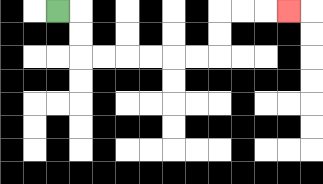{'start': '[2, 0]', 'end': '[12, 0]', 'path_directions': 'R,D,D,R,R,R,R,R,R,U,U,R,R,R', 'path_coordinates': '[[2, 0], [3, 0], [3, 1], [3, 2], [4, 2], [5, 2], [6, 2], [7, 2], [8, 2], [9, 2], [9, 1], [9, 0], [10, 0], [11, 0], [12, 0]]'}